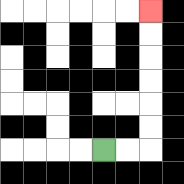{'start': '[4, 6]', 'end': '[6, 0]', 'path_directions': 'R,R,U,U,U,U,U,U', 'path_coordinates': '[[4, 6], [5, 6], [6, 6], [6, 5], [6, 4], [6, 3], [6, 2], [6, 1], [6, 0]]'}